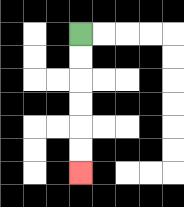{'start': '[3, 1]', 'end': '[3, 7]', 'path_directions': 'D,D,D,D,D,D', 'path_coordinates': '[[3, 1], [3, 2], [3, 3], [3, 4], [3, 5], [3, 6], [3, 7]]'}